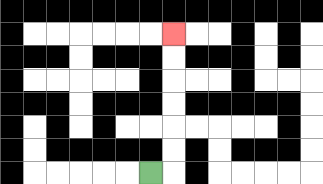{'start': '[6, 7]', 'end': '[7, 1]', 'path_directions': 'R,U,U,U,U,U,U', 'path_coordinates': '[[6, 7], [7, 7], [7, 6], [7, 5], [7, 4], [7, 3], [7, 2], [7, 1]]'}